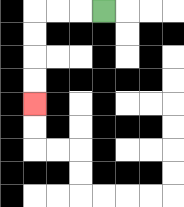{'start': '[4, 0]', 'end': '[1, 4]', 'path_directions': 'L,L,L,D,D,D,D', 'path_coordinates': '[[4, 0], [3, 0], [2, 0], [1, 0], [1, 1], [1, 2], [1, 3], [1, 4]]'}